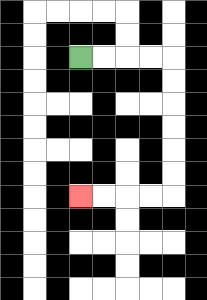{'start': '[3, 2]', 'end': '[3, 8]', 'path_directions': 'R,R,R,R,D,D,D,D,D,D,L,L,L,L', 'path_coordinates': '[[3, 2], [4, 2], [5, 2], [6, 2], [7, 2], [7, 3], [7, 4], [7, 5], [7, 6], [7, 7], [7, 8], [6, 8], [5, 8], [4, 8], [3, 8]]'}